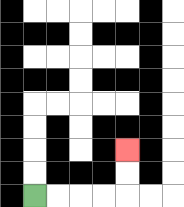{'start': '[1, 8]', 'end': '[5, 6]', 'path_directions': 'R,R,R,R,U,U', 'path_coordinates': '[[1, 8], [2, 8], [3, 8], [4, 8], [5, 8], [5, 7], [5, 6]]'}